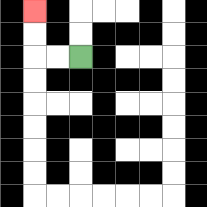{'start': '[3, 2]', 'end': '[1, 0]', 'path_directions': 'L,L,U,U', 'path_coordinates': '[[3, 2], [2, 2], [1, 2], [1, 1], [1, 0]]'}